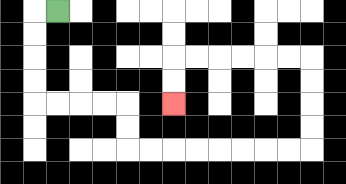{'start': '[2, 0]', 'end': '[7, 4]', 'path_directions': 'L,D,D,D,D,R,R,R,R,D,D,R,R,R,R,R,R,R,R,U,U,U,U,L,L,L,L,L,L,D,D', 'path_coordinates': '[[2, 0], [1, 0], [1, 1], [1, 2], [1, 3], [1, 4], [2, 4], [3, 4], [4, 4], [5, 4], [5, 5], [5, 6], [6, 6], [7, 6], [8, 6], [9, 6], [10, 6], [11, 6], [12, 6], [13, 6], [13, 5], [13, 4], [13, 3], [13, 2], [12, 2], [11, 2], [10, 2], [9, 2], [8, 2], [7, 2], [7, 3], [7, 4]]'}